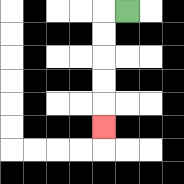{'start': '[5, 0]', 'end': '[4, 5]', 'path_directions': 'L,D,D,D,D,D', 'path_coordinates': '[[5, 0], [4, 0], [4, 1], [4, 2], [4, 3], [4, 4], [4, 5]]'}